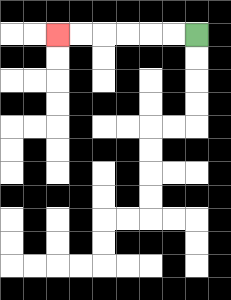{'start': '[8, 1]', 'end': '[2, 1]', 'path_directions': 'L,L,L,L,L,L', 'path_coordinates': '[[8, 1], [7, 1], [6, 1], [5, 1], [4, 1], [3, 1], [2, 1]]'}